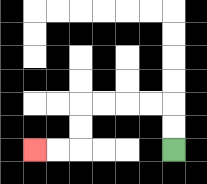{'start': '[7, 6]', 'end': '[1, 6]', 'path_directions': 'U,U,L,L,L,L,D,D,L,L', 'path_coordinates': '[[7, 6], [7, 5], [7, 4], [6, 4], [5, 4], [4, 4], [3, 4], [3, 5], [3, 6], [2, 6], [1, 6]]'}